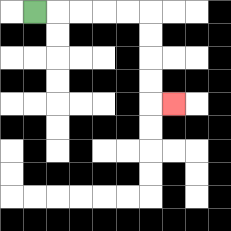{'start': '[1, 0]', 'end': '[7, 4]', 'path_directions': 'R,R,R,R,R,D,D,D,D,R', 'path_coordinates': '[[1, 0], [2, 0], [3, 0], [4, 0], [5, 0], [6, 0], [6, 1], [6, 2], [6, 3], [6, 4], [7, 4]]'}